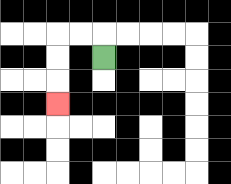{'start': '[4, 2]', 'end': '[2, 4]', 'path_directions': 'U,L,L,D,D,D', 'path_coordinates': '[[4, 2], [4, 1], [3, 1], [2, 1], [2, 2], [2, 3], [2, 4]]'}